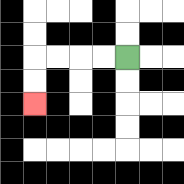{'start': '[5, 2]', 'end': '[1, 4]', 'path_directions': 'L,L,L,L,D,D', 'path_coordinates': '[[5, 2], [4, 2], [3, 2], [2, 2], [1, 2], [1, 3], [1, 4]]'}